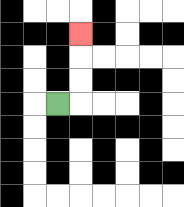{'start': '[2, 4]', 'end': '[3, 1]', 'path_directions': 'R,U,U,U', 'path_coordinates': '[[2, 4], [3, 4], [3, 3], [3, 2], [3, 1]]'}